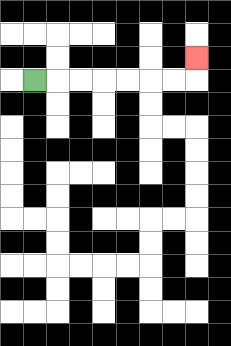{'start': '[1, 3]', 'end': '[8, 2]', 'path_directions': 'R,R,R,R,R,R,R,U', 'path_coordinates': '[[1, 3], [2, 3], [3, 3], [4, 3], [5, 3], [6, 3], [7, 3], [8, 3], [8, 2]]'}